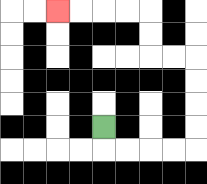{'start': '[4, 5]', 'end': '[2, 0]', 'path_directions': 'D,R,R,R,R,U,U,U,U,L,L,U,U,L,L,L,L', 'path_coordinates': '[[4, 5], [4, 6], [5, 6], [6, 6], [7, 6], [8, 6], [8, 5], [8, 4], [8, 3], [8, 2], [7, 2], [6, 2], [6, 1], [6, 0], [5, 0], [4, 0], [3, 0], [2, 0]]'}